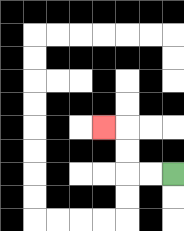{'start': '[7, 7]', 'end': '[4, 5]', 'path_directions': 'L,L,U,U,L', 'path_coordinates': '[[7, 7], [6, 7], [5, 7], [5, 6], [5, 5], [4, 5]]'}